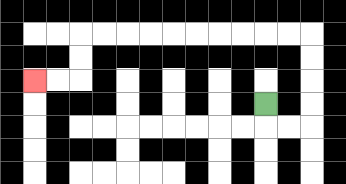{'start': '[11, 4]', 'end': '[1, 3]', 'path_directions': 'D,R,R,U,U,U,U,L,L,L,L,L,L,L,L,L,L,D,D,L,L', 'path_coordinates': '[[11, 4], [11, 5], [12, 5], [13, 5], [13, 4], [13, 3], [13, 2], [13, 1], [12, 1], [11, 1], [10, 1], [9, 1], [8, 1], [7, 1], [6, 1], [5, 1], [4, 1], [3, 1], [3, 2], [3, 3], [2, 3], [1, 3]]'}